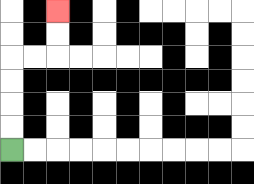{'start': '[0, 6]', 'end': '[2, 0]', 'path_directions': 'U,U,U,U,R,R,U,U', 'path_coordinates': '[[0, 6], [0, 5], [0, 4], [0, 3], [0, 2], [1, 2], [2, 2], [2, 1], [2, 0]]'}